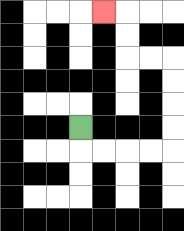{'start': '[3, 5]', 'end': '[4, 0]', 'path_directions': 'D,R,R,R,R,U,U,U,U,L,L,U,U,L', 'path_coordinates': '[[3, 5], [3, 6], [4, 6], [5, 6], [6, 6], [7, 6], [7, 5], [7, 4], [7, 3], [7, 2], [6, 2], [5, 2], [5, 1], [5, 0], [4, 0]]'}